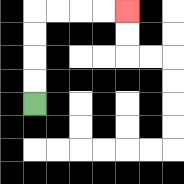{'start': '[1, 4]', 'end': '[5, 0]', 'path_directions': 'U,U,U,U,R,R,R,R', 'path_coordinates': '[[1, 4], [1, 3], [1, 2], [1, 1], [1, 0], [2, 0], [3, 0], [4, 0], [5, 0]]'}